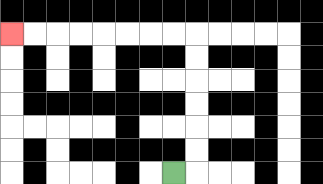{'start': '[7, 7]', 'end': '[0, 1]', 'path_directions': 'R,U,U,U,U,U,U,L,L,L,L,L,L,L,L', 'path_coordinates': '[[7, 7], [8, 7], [8, 6], [8, 5], [8, 4], [8, 3], [8, 2], [8, 1], [7, 1], [6, 1], [5, 1], [4, 1], [3, 1], [2, 1], [1, 1], [0, 1]]'}